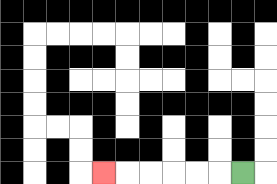{'start': '[10, 7]', 'end': '[4, 7]', 'path_directions': 'L,L,L,L,L,L', 'path_coordinates': '[[10, 7], [9, 7], [8, 7], [7, 7], [6, 7], [5, 7], [4, 7]]'}